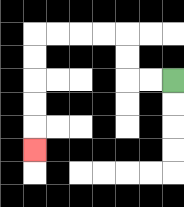{'start': '[7, 3]', 'end': '[1, 6]', 'path_directions': 'L,L,U,U,L,L,L,L,D,D,D,D,D', 'path_coordinates': '[[7, 3], [6, 3], [5, 3], [5, 2], [5, 1], [4, 1], [3, 1], [2, 1], [1, 1], [1, 2], [1, 3], [1, 4], [1, 5], [1, 6]]'}